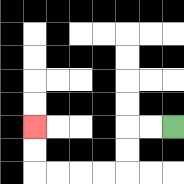{'start': '[7, 5]', 'end': '[1, 5]', 'path_directions': 'L,L,D,D,L,L,L,L,U,U', 'path_coordinates': '[[7, 5], [6, 5], [5, 5], [5, 6], [5, 7], [4, 7], [3, 7], [2, 7], [1, 7], [1, 6], [1, 5]]'}